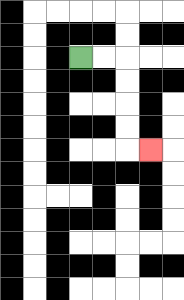{'start': '[3, 2]', 'end': '[6, 6]', 'path_directions': 'R,R,D,D,D,D,R', 'path_coordinates': '[[3, 2], [4, 2], [5, 2], [5, 3], [5, 4], [5, 5], [5, 6], [6, 6]]'}